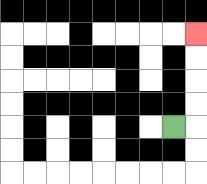{'start': '[7, 5]', 'end': '[8, 1]', 'path_directions': 'R,U,U,U,U', 'path_coordinates': '[[7, 5], [8, 5], [8, 4], [8, 3], [8, 2], [8, 1]]'}